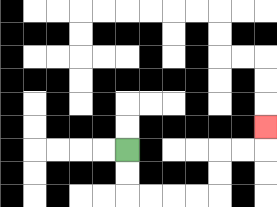{'start': '[5, 6]', 'end': '[11, 5]', 'path_directions': 'D,D,R,R,R,R,U,U,R,R,U', 'path_coordinates': '[[5, 6], [5, 7], [5, 8], [6, 8], [7, 8], [8, 8], [9, 8], [9, 7], [9, 6], [10, 6], [11, 6], [11, 5]]'}